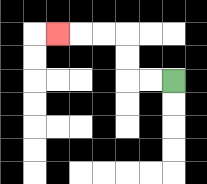{'start': '[7, 3]', 'end': '[2, 1]', 'path_directions': 'L,L,U,U,L,L,L', 'path_coordinates': '[[7, 3], [6, 3], [5, 3], [5, 2], [5, 1], [4, 1], [3, 1], [2, 1]]'}